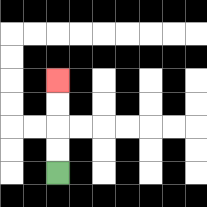{'start': '[2, 7]', 'end': '[2, 3]', 'path_directions': 'U,U,U,U', 'path_coordinates': '[[2, 7], [2, 6], [2, 5], [2, 4], [2, 3]]'}